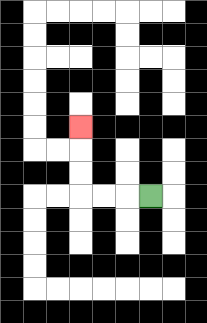{'start': '[6, 8]', 'end': '[3, 5]', 'path_directions': 'L,L,L,U,U,U', 'path_coordinates': '[[6, 8], [5, 8], [4, 8], [3, 8], [3, 7], [3, 6], [3, 5]]'}